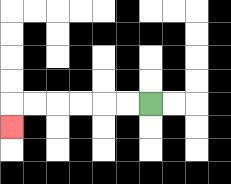{'start': '[6, 4]', 'end': '[0, 5]', 'path_directions': 'L,L,L,L,L,L,D', 'path_coordinates': '[[6, 4], [5, 4], [4, 4], [3, 4], [2, 4], [1, 4], [0, 4], [0, 5]]'}